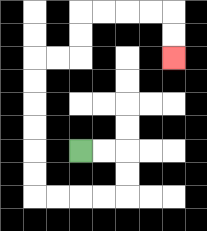{'start': '[3, 6]', 'end': '[7, 2]', 'path_directions': 'R,R,D,D,L,L,L,L,U,U,U,U,U,U,R,R,U,U,R,R,R,R,D,D', 'path_coordinates': '[[3, 6], [4, 6], [5, 6], [5, 7], [5, 8], [4, 8], [3, 8], [2, 8], [1, 8], [1, 7], [1, 6], [1, 5], [1, 4], [1, 3], [1, 2], [2, 2], [3, 2], [3, 1], [3, 0], [4, 0], [5, 0], [6, 0], [7, 0], [7, 1], [7, 2]]'}